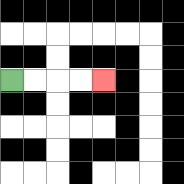{'start': '[0, 3]', 'end': '[4, 3]', 'path_directions': 'R,R,R,R', 'path_coordinates': '[[0, 3], [1, 3], [2, 3], [3, 3], [4, 3]]'}